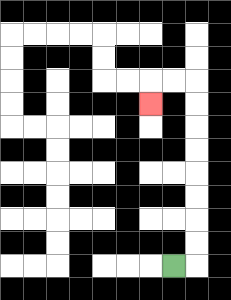{'start': '[7, 11]', 'end': '[6, 4]', 'path_directions': 'R,U,U,U,U,U,U,U,U,L,L,D', 'path_coordinates': '[[7, 11], [8, 11], [8, 10], [8, 9], [8, 8], [8, 7], [8, 6], [8, 5], [8, 4], [8, 3], [7, 3], [6, 3], [6, 4]]'}